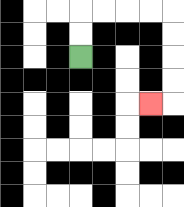{'start': '[3, 2]', 'end': '[6, 4]', 'path_directions': 'U,U,R,R,R,R,D,D,D,D,L', 'path_coordinates': '[[3, 2], [3, 1], [3, 0], [4, 0], [5, 0], [6, 0], [7, 0], [7, 1], [7, 2], [7, 3], [7, 4], [6, 4]]'}